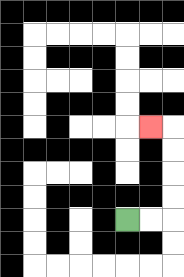{'start': '[5, 9]', 'end': '[6, 5]', 'path_directions': 'R,R,U,U,U,U,L', 'path_coordinates': '[[5, 9], [6, 9], [7, 9], [7, 8], [7, 7], [7, 6], [7, 5], [6, 5]]'}